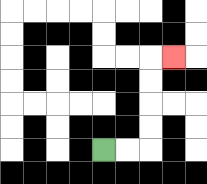{'start': '[4, 6]', 'end': '[7, 2]', 'path_directions': 'R,R,U,U,U,U,R', 'path_coordinates': '[[4, 6], [5, 6], [6, 6], [6, 5], [6, 4], [6, 3], [6, 2], [7, 2]]'}